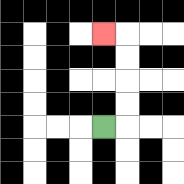{'start': '[4, 5]', 'end': '[4, 1]', 'path_directions': 'R,U,U,U,U,L', 'path_coordinates': '[[4, 5], [5, 5], [5, 4], [5, 3], [5, 2], [5, 1], [4, 1]]'}